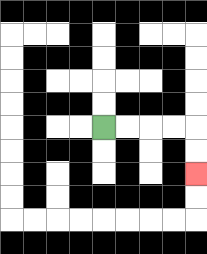{'start': '[4, 5]', 'end': '[8, 7]', 'path_directions': 'R,R,R,R,D,D', 'path_coordinates': '[[4, 5], [5, 5], [6, 5], [7, 5], [8, 5], [8, 6], [8, 7]]'}